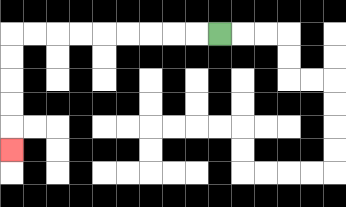{'start': '[9, 1]', 'end': '[0, 6]', 'path_directions': 'L,L,L,L,L,L,L,L,L,D,D,D,D,D', 'path_coordinates': '[[9, 1], [8, 1], [7, 1], [6, 1], [5, 1], [4, 1], [3, 1], [2, 1], [1, 1], [0, 1], [0, 2], [0, 3], [0, 4], [0, 5], [0, 6]]'}